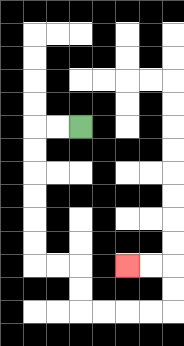{'start': '[3, 5]', 'end': '[5, 11]', 'path_directions': 'L,L,D,D,D,D,D,D,R,R,D,D,R,R,R,R,U,U,L,L', 'path_coordinates': '[[3, 5], [2, 5], [1, 5], [1, 6], [1, 7], [1, 8], [1, 9], [1, 10], [1, 11], [2, 11], [3, 11], [3, 12], [3, 13], [4, 13], [5, 13], [6, 13], [7, 13], [7, 12], [7, 11], [6, 11], [5, 11]]'}